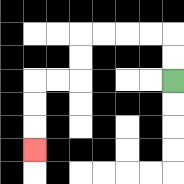{'start': '[7, 3]', 'end': '[1, 6]', 'path_directions': 'U,U,L,L,L,L,D,D,L,L,D,D,D', 'path_coordinates': '[[7, 3], [7, 2], [7, 1], [6, 1], [5, 1], [4, 1], [3, 1], [3, 2], [3, 3], [2, 3], [1, 3], [1, 4], [1, 5], [1, 6]]'}